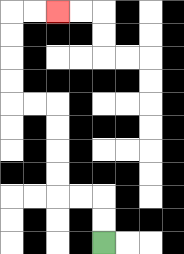{'start': '[4, 10]', 'end': '[2, 0]', 'path_directions': 'U,U,L,L,U,U,U,U,L,L,U,U,U,U,R,R', 'path_coordinates': '[[4, 10], [4, 9], [4, 8], [3, 8], [2, 8], [2, 7], [2, 6], [2, 5], [2, 4], [1, 4], [0, 4], [0, 3], [0, 2], [0, 1], [0, 0], [1, 0], [2, 0]]'}